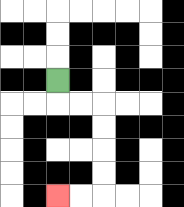{'start': '[2, 3]', 'end': '[2, 8]', 'path_directions': 'D,R,R,D,D,D,D,L,L', 'path_coordinates': '[[2, 3], [2, 4], [3, 4], [4, 4], [4, 5], [4, 6], [4, 7], [4, 8], [3, 8], [2, 8]]'}